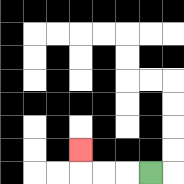{'start': '[6, 7]', 'end': '[3, 6]', 'path_directions': 'L,L,L,U', 'path_coordinates': '[[6, 7], [5, 7], [4, 7], [3, 7], [3, 6]]'}